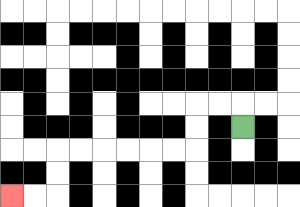{'start': '[10, 5]', 'end': '[0, 8]', 'path_directions': 'U,L,L,D,D,L,L,L,L,L,L,D,D,L,L', 'path_coordinates': '[[10, 5], [10, 4], [9, 4], [8, 4], [8, 5], [8, 6], [7, 6], [6, 6], [5, 6], [4, 6], [3, 6], [2, 6], [2, 7], [2, 8], [1, 8], [0, 8]]'}